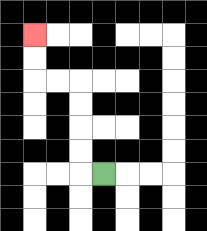{'start': '[4, 7]', 'end': '[1, 1]', 'path_directions': 'L,U,U,U,U,L,L,U,U', 'path_coordinates': '[[4, 7], [3, 7], [3, 6], [3, 5], [3, 4], [3, 3], [2, 3], [1, 3], [1, 2], [1, 1]]'}